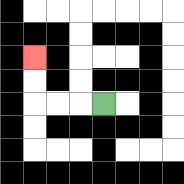{'start': '[4, 4]', 'end': '[1, 2]', 'path_directions': 'L,L,L,U,U', 'path_coordinates': '[[4, 4], [3, 4], [2, 4], [1, 4], [1, 3], [1, 2]]'}